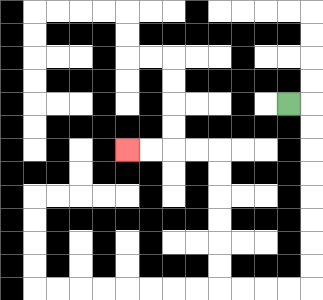{'start': '[12, 4]', 'end': '[5, 6]', 'path_directions': 'R,D,D,D,D,D,D,D,D,L,L,L,L,U,U,U,U,U,U,L,L,L,L', 'path_coordinates': '[[12, 4], [13, 4], [13, 5], [13, 6], [13, 7], [13, 8], [13, 9], [13, 10], [13, 11], [13, 12], [12, 12], [11, 12], [10, 12], [9, 12], [9, 11], [9, 10], [9, 9], [9, 8], [9, 7], [9, 6], [8, 6], [7, 6], [6, 6], [5, 6]]'}